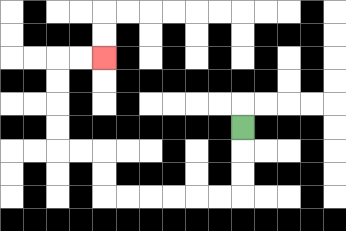{'start': '[10, 5]', 'end': '[4, 2]', 'path_directions': 'D,D,D,L,L,L,L,L,L,U,U,L,L,U,U,U,U,R,R', 'path_coordinates': '[[10, 5], [10, 6], [10, 7], [10, 8], [9, 8], [8, 8], [7, 8], [6, 8], [5, 8], [4, 8], [4, 7], [4, 6], [3, 6], [2, 6], [2, 5], [2, 4], [2, 3], [2, 2], [3, 2], [4, 2]]'}